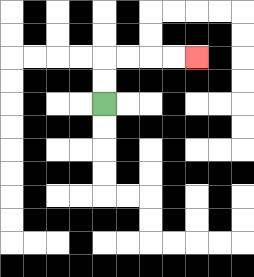{'start': '[4, 4]', 'end': '[8, 2]', 'path_directions': 'U,U,R,R,R,R', 'path_coordinates': '[[4, 4], [4, 3], [4, 2], [5, 2], [6, 2], [7, 2], [8, 2]]'}